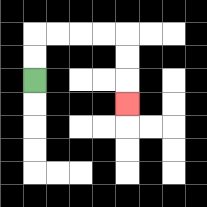{'start': '[1, 3]', 'end': '[5, 4]', 'path_directions': 'U,U,R,R,R,R,D,D,D', 'path_coordinates': '[[1, 3], [1, 2], [1, 1], [2, 1], [3, 1], [4, 1], [5, 1], [5, 2], [5, 3], [5, 4]]'}